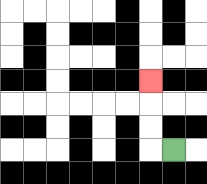{'start': '[7, 6]', 'end': '[6, 3]', 'path_directions': 'L,U,U,U', 'path_coordinates': '[[7, 6], [6, 6], [6, 5], [6, 4], [6, 3]]'}